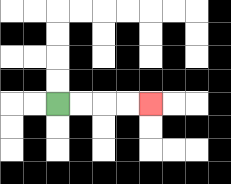{'start': '[2, 4]', 'end': '[6, 4]', 'path_directions': 'R,R,R,R', 'path_coordinates': '[[2, 4], [3, 4], [4, 4], [5, 4], [6, 4]]'}